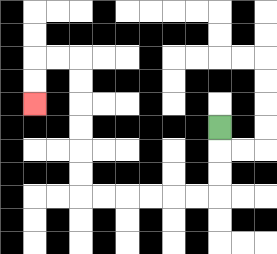{'start': '[9, 5]', 'end': '[1, 4]', 'path_directions': 'D,D,D,L,L,L,L,L,L,U,U,U,U,U,U,L,L,D,D', 'path_coordinates': '[[9, 5], [9, 6], [9, 7], [9, 8], [8, 8], [7, 8], [6, 8], [5, 8], [4, 8], [3, 8], [3, 7], [3, 6], [3, 5], [3, 4], [3, 3], [3, 2], [2, 2], [1, 2], [1, 3], [1, 4]]'}